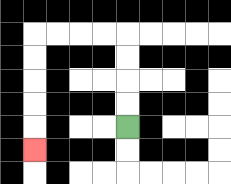{'start': '[5, 5]', 'end': '[1, 6]', 'path_directions': 'U,U,U,U,L,L,L,L,D,D,D,D,D', 'path_coordinates': '[[5, 5], [5, 4], [5, 3], [5, 2], [5, 1], [4, 1], [3, 1], [2, 1], [1, 1], [1, 2], [1, 3], [1, 4], [1, 5], [1, 6]]'}